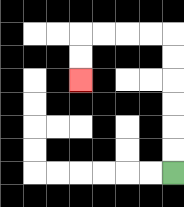{'start': '[7, 7]', 'end': '[3, 3]', 'path_directions': 'U,U,U,U,U,U,L,L,L,L,D,D', 'path_coordinates': '[[7, 7], [7, 6], [7, 5], [7, 4], [7, 3], [7, 2], [7, 1], [6, 1], [5, 1], [4, 1], [3, 1], [3, 2], [3, 3]]'}